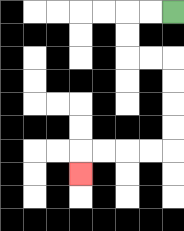{'start': '[7, 0]', 'end': '[3, 7]', 'path_directions': 'L,L,D,D,R,R,D,D,D,D,L,L,L,L,D', 'path_coordinates': '[[7, 0], [6, 0], [5, 0], [5, 1], [5, 2], [6, 2], [7, 2], [7, 3], [7, 4], [7, 5], [7, 6], [6, 6], [5, 6], [4, 6], [3, 6], [3, 7]]'}